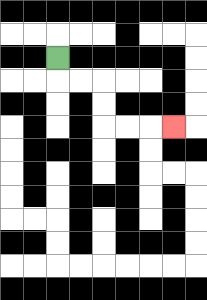{'start': '[2, 2]', 'end': '[7, 5]', 'path_directions': 'D,R,R,D,D,R,R,R', 'path_coordinates': '[[2, 2], [2, 3], [3, 3], [4, 3], [4, 4], [4, 5], [5, 5], [6, 5], [7, 5]]'}